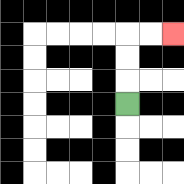{'start': '[5, 4]', 'end': '[7, 1]', 'path_directions': 'U,U,U,R,R', 'path_coordinates': '[[5, 4], [5, 3], [5, 2], [5, 1], [6, 1], [7, 1]]'}